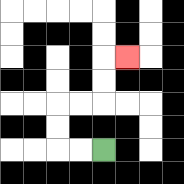{'start': '[4, 6]', 'end': '[5, 2]', 'path_directions': 'L,L,U,U,R,R,U,U,R', 'path_coordinates': '[[4, 6], [3, 6], [2, 6], [2, 5], [2, 4], [3, 4], [4, 4], [4, 3], [4, 2], [5, 2]]'}